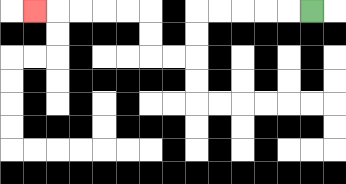{'start': '[13, 0]', 'end': '[1, 0]', 'path_directions': 'L,L,L,L,L,D,D,L,L,U,U,L,L,L,L,L', 'path_coordinates': '[[13, 0], [12, 0], [11, 0], [10, 0], [9, 0], [8, 0], [8, 1], [8, 2], [7, 2], [6, 2], [6, 1], [6, 0], [5, 0], [4, 0], [3, 0], [2, 0], [1, 0]]'}